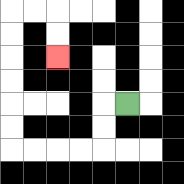{'start': '[5, 4]', 'end': '[2, 2]', 'path_directions': 'L,D,D,L,L,L,L,U,U,U,U,U,U,R,R,D,D', 'path_coordinates': '[[5, 4], [4, 4], [4, 5], [4, 6], [3, 6], [2, 6], [1, 6], [0, 6], [0, 5], [0, 4], [0, 3], [0, 2], [0, 1], [0, 0], [1, 0], [2, 0], [2, 1], [2, 2]]'}